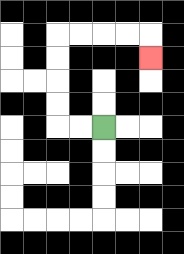{'start': '[4, 5]', 'end': '[6, 2]', 'path_directions': 'L,L,U,U,U,U,R,R,R,R,D', 'path_coordinates': '[[4, 5], [3, 5], [2, 5], [2, 4], [2, 3], [2, 2], [2, 1], [3, 1], [4, 1], [5, 1], [6, 1], [6, 2]]'}